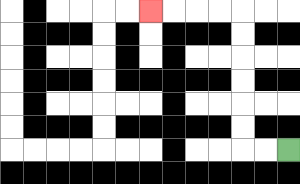{'start': '[12, 6]', 'end': '[6, 0]', 'path_directions': 'L,L,U,U,U,U,U,U,L,L,L,L', 'path_coordinates': '[[12, 6], [11, 6], [10, 6], [10, 5], [10, 4], [10, 3], [10, 2], [10, 1], [10, 0], [9, 0], [8, 0], [7, 0], [6, 0]]'}